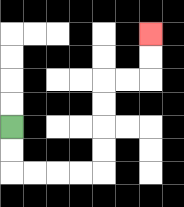{'start': '[0, 5]', 'end': '[6, 1]', 'path_directions': 'D,D,R,R,R,R,U,U,U,U,R,R,U,U', 'path_coordinates': '[[0, 5], [0, 6], [0, 7], [1, 7], [2, 7], [3, 7], [4, 7], [4, 6], [4, 5], [4, 4], [4, 3], [5, 3], [6, 3], [6, 2], [6, 1]]'}